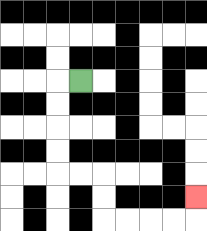{'start': '[3, 3]', 'end': '[8, 8]', 'path_directions': 'L,D,D,D,D,R,R,D,D,R,R,R,R,U', 'path_coordinates': '[[3, 3], [2, 3], [2, 4], [2, 5], [2, 6], [2, 7], [3, 7], [4, 7], [4, 8], [4, 9], [5, 9], [6, 9], [7, 9], [8, 9], [8, 8]]'}